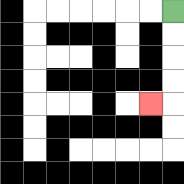{'start': '[7, 0]', 'end': '[6, 4]', 'path_directions': 'D,D,D,D,L', 'path_coordinates': '[[7, 0], [7, 1], [7, 2], [7, 3], [7, 4], [6, 4]]'}